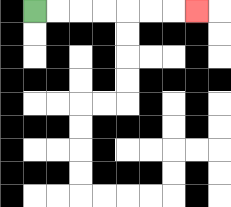{'start': '[1, 0]', 'end': '[8, 0]', 'path_directions': 'R,R,R,R,R,R,R', 'path_coordinates': '[[1, 0], [2, 0], [3, 0], [4, 0], [5, 0], [6, 0], [7, 0], [8, 0]]'}